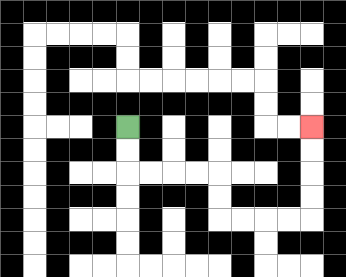{'start': '[5, 5]', 'end': '[13, 5]', 'path_directions': 'D,D,R,R,R,R,D,D,R,R,R,R,U,U,U,U', 'path_coordinates': '[[5, 5], [5, 6], [5, 7], [6, 7], [7, 7], [8, 7], [9, 7], [9, 8], [9, 9], [10, 9], [11, 9], [12, 9], [13, 9], [13, 8], [13, 7], [13, 6], [13, 5]]'}